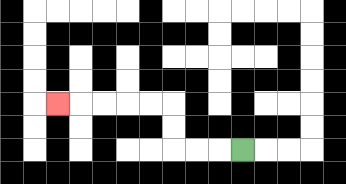{'start': '[10, 6]', 'end': '[2, 4]', 'path_directions': 'L,L,L,U,U,L,L,L,L,L', 'path_coordinates': '[[10, 6], [9, 6], [8, 6], [7, 6], [7, 5], [7, 4], [6, 4], [5, 4], [4, 4], [3, 4], [2, 4]]'}